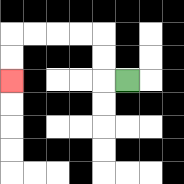{'start': '[5, 3]', 'end': '[0, 3]', 'path_directions': 'L,U,U,L,L,L,L,D,D', 'path_coordinates': '[[5, 3], [4, 3], [4, 2], [4, 1], [3, 1], [2, 1], [1, 1], [0, 1], [0, 2], [0, 3]]'}